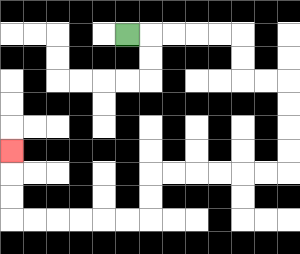{'start': '[5, 1]', 'end': '[0, 6]', 'path_directions': 'R,R,R,R,R,D,D,R,R,D,D,D,D,L,L,L,L,L,L,D,D,L,L,L,L,L,L,U,U,U', 'path_coordinates': '[[5, 1], [6, 1], [7, 1], [8, 1], [9, 1], [10, 1], [10, 2], [10, 3], [11, 3], [12, 3], [12, 4], [12, 5], [12, 6], [12, 7], [11, 7], [10, 7], [9, 7], [8, 7], [7, 7], [6, 7], [6, 8], [6, 9], [5, 9], [4, 9], [3, 9], [2, 9], [1, 9], [0, 9], [0, 8], [0, 7], [0, 6]]'}